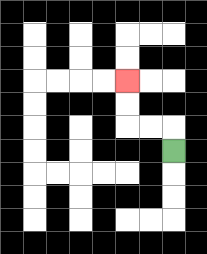{'start': '[7, 6]', 'end': '[5, 3]', 'path_directions': 'U,L,L,U,U', 'path_coordinates': '[[7, 6], [7, 5], [6, 5], [5, 5], [5, 4], [5, 3]]'}